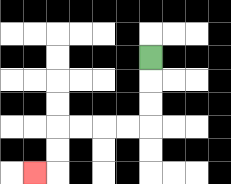{'start': '[6, 2]', 'end': '[1, 7]', 'path_directions': 'D,D,D,L,L,L,L,D,D,L', 'path_coordinates': '[[6, 2], [6, 3], [6, 4], [6, 5], [5, 5], [4, 5], [3, 5], [2, 5], [2, 6], [2, 7], [1, 7]]'}